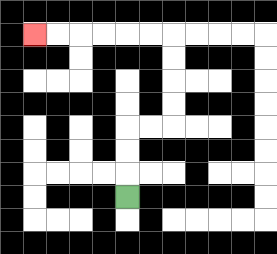{'start': '[5, 8]', 'end': '[1, 1]', 'path_directions': 'U,U,U,R,R,U,U,U,U,L,L,L,L,L,L', 'path_coordinates': '[[5, 8], [5, 7], [5, 6], [5, 5], [6, 5], [7, 5], [7, 4], [7, 3], [7, 2], [7, 1], [6, 1], [5, 1], [4, 1], [3, 1], [2, 1], [1, 1]]'}